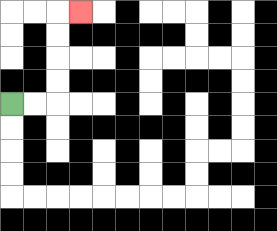{'start': '[0, 4]', 'end': '[3, 0]', 'path_directions': 'R,R,U,U,U,U,R', 'path_coordinates': '[[0, 4], [1, 4], [2, 4], [2, 3], [2, 2], [2, 1], [2, 0], [3, 0]]'}